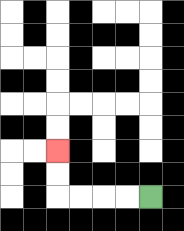{'start': '[6, 8]', 'end': '[2, 6]', 'path_directions': 'L,L,L,L,U,U', 'path_coordinates': '[[6, 8], [5, 8], [4, 8], [3, 8], [2, 8], [2, 7], [2, 6]]'}